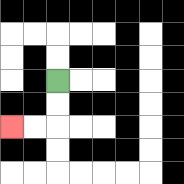{'start': '[2, 3]', 'end': '[0, 5]', 'path_directions': 'D,D,L,L', 'path_coordinates': '[[2, 3], [2, 4], [2, 5], [1, 5], [0, 5]]'}